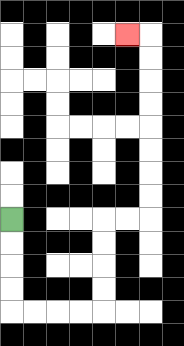{'start': '[0, 9]', 'end': '[5, 1]', 'path_directions': 'D,D,D,D,R,R,R,R,U,U,U,U,R,R,U,U,U,U,U,U,U,U,L', 'path_coordinates': '[[0, 9], [0, 10], [0, 11], [0, 12], [0, 13], [1, 13], [2, 13], [3, 13], [4, 13], [4, 12], [4, 11], [4, 10], [4, 9], [5, 9], [6, 9], [6, 8], [6, 7], [6, 6], [6, 5], [6, 4], [6, 3], [6, 2], [6, 1], [5, 1]]'}